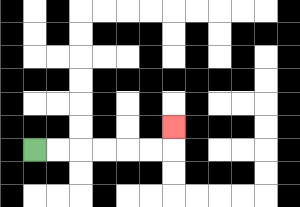{'start': '[1, 6]', 'end': '[7, 5]', 'path_directions': 'R,R,R,R,R,R,U', 'path_coordinates': '[[1, 6], [2, 6], [3, 6], [4, 6], [5, 6], [6, 6], [7, 6], [7, 5]]'}